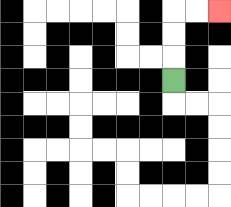{'start': '[7, 3]', 'end': '[9, 0]', 'path_directions': 'U,U,U,R,R', 'path_coordinates': '[[7, 3], [7, 2], [7, 1], [7, 0], [8, 0], [9, 0]]'}